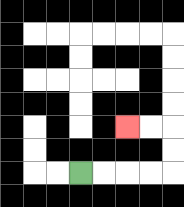{'start': '[3, 7]', 'end': '[5, 5]', 'path_directions': 'R,R,R,R,U,U,L,L', 'path_coordinates': '[[3, 7], [4, 7], [5, 7], [6, 7], [7, 7], [7, 6], [7, 5], [6, 5], [5, 5]]'}